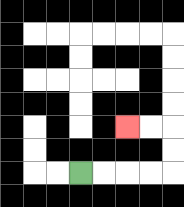{'start': '[3, 7]', 'end': '[5, 5]', 'path_directions': 'R,R,R,R,U,U,L,L', 'path_coordinates': '[[3, 7], [4, 7], [5, 7], [6, 7], [7, 7], [7, 6], [7, 5], [6, 5], [5, 5]]'}